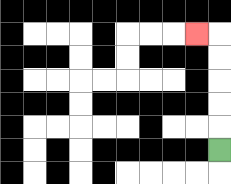{'start': '[9, 6]', 'end': '[8, 1]', 'path_directions': 'U,U,U,U,U,L', 'path_coordinates': '[[9, 6], [9, 5], [9, 4], [9, 3], [9, 2], [9, 1], [8, 1]]'}